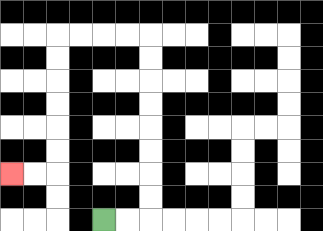{'start': '[4, 9]', 'end': '[0, 7]', 'path_directions': 'R,R,U,U,U,U,U,U,U,U,L,L,L,L,D,D,D,D,D,D,L,L', 'path_coordinates': '[[4, 9], [5, 9], [6, 9], [6, 8], [6, 7], [6, 6], [6, 5], [6, 4], [6, 3], [6, 2], [6, 1], [5, 1], [4, 1], [3, 1], [2, 1], [2, 2], [2, 3], [2, 4], [2, 5], [2, 6], [2, 7], [1, 7], [0, 7]]'}